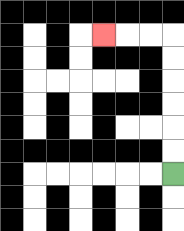{'start': '[7, 7]', 'end': '[4, 1]', 'path_directions': 'U,U,U,U,U,U,L,L,L', 'path_coordinates': '[[7, 7], [7, 6], [7, 5], [7, 4], [7, 3], [7, 2], [7, 1], [6, 1], [5, 1], [4, 1]]'}